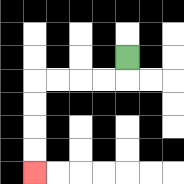{'start': '[5, 2]', 'end': '[1, 7]', 'path_directions': 'D,L,L,L,L,D,D,D,D', 'path_coordinates': '[[5, 2], [5, 3], [4, 3], [3, 3], [2, 3], [1, 3], [1, 4], [1, 5], [1, 6], [1, 7]]'}